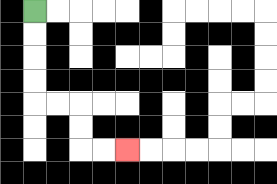{'start': '[1, 0]', 'end': '[5, 6]', 'path_directions': 'D,D,D,D,R,R,D,D,R,R', 'path_coordinates': '[[1, 0], [1, 1], [1, 2], [1, 3], [1, 4], [2, 4], [3, 4], [3, 5], [3, 6], [4, 6], [5, 6]]'}